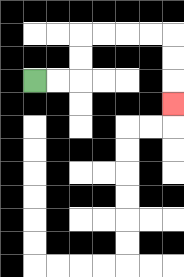{'start': '[1, 3]', 'end': '[7, 4]', 'path_directions': 'R,R,U,U,R,R,R,R,D,D,D', 'path_coordinates': '[[1, 3], [2, 3], [3, 3], [3, 2], [3, 1], [4, 1], [5, 1], [6, 1], [7, 1], [7, 2], [7, 3], [7, 4]]'}